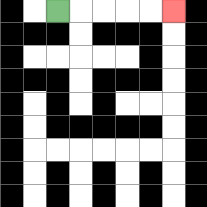{'start': '[2, 0]', 'end': '[7, 0]', 'path_directions': 'R,R,R,R,R', 'path_coordinates': '[[2, 0], [3, 0], [4, 0], [5, 0], [6, 0], [7, 0]]'}